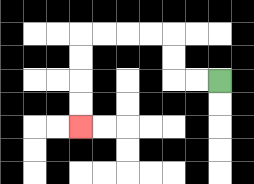{'start': '[9, 3]', 'end': '[3, 5]', 'path_directions': 'L,L,U,U,L,L,L,L,D,D,D,D', 'path_coordinates': '[[9, 3], [8, 3], [7, 3], [7, 2], [7, 1], [6, 1], [5, 1], [4, 1], [3, 1], [3, 2], [3, 3], [3, 4], [3, 5]]'}